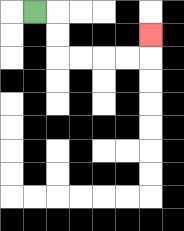{'start': '[1, 0]', 'end': '[6, 1]', 'path_directions': 'R,D,D,R,R,R,R,U', 'path_coordinates': '[[1, 0], [2, 0], [2, 1], [2, 2], [3, 2], [4, 2], [5, 2], [6, 2], [6, 1]]'}